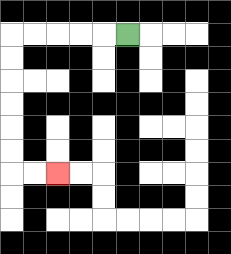{'start': '[5, 1]', 'end': '[2, 7]', 'path_directions': 'L,L,L,L,L,D,D,D,D,D,D,R,R', 'path_coordinates': '[[5, 1], [4, 1], [3, 1], [2, 1], [1, 1], [0, 1], [0, 2], [0, 3], [0, 4], [0, 5], [0, 6], [0, 7], [1, 7], [2, 7]]'}